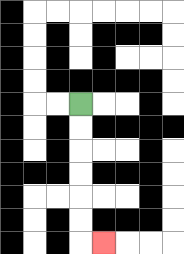{'start': '[3, 4]', 'end': '[4, 10]', 'path_directions': 'D,D,D,D,D,D,R', 'path_coordinates': '[[3, 4], [3, 5], [3, 6], [3, 7], [3, 8], [3, 9], [3, 10], [4, 10]]'}